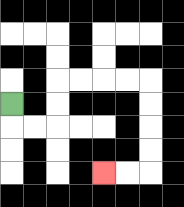{'start': '[0, 4]', 'end': '[4, 7]', 'path_directions': 'D,R,R,U,U,R,R,R,R,D,D,D,D,L,L', 'path_coordinates': '[[0, 4], [0, 5], [1, 5], [2, 5], [2, 4], [2, 3], [3, 3], [4, 3], [5, 3], [6, 3], [6, 4], [6, 5], [6, 6], [6, 7], [5, 7], [4, 7]]'}